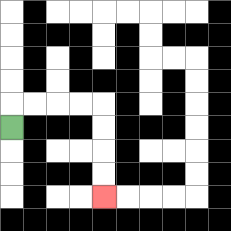{'start': '[0, 5]', 'end': '[4, 8]', 'path_directions': 'U,R,R,R,R,D,D,D,D', 'path_coordinates': '[[0, 5], [0, 4], [1, 4], [2, 4], [3, 4], [4, 4], [4, 5], [4, 6], [4, 7], [4, 8]]'}